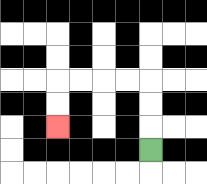{'start': '[6, 6]', 'end': '[2, 5]', 'path_directions': 'U,U,U,L,L,L,L,D,D', 'path_coordinates': '[[6, 6], [6, 5], [6, 4], [6, 3], [5, 3], [4, 3], [3, 3], [2, 3], [2, 4], [2, 5]]'}